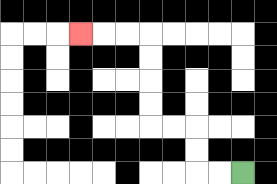{'start': '[10, 7]', 'end': '[3, 1]', 'path_directions': 'L,L,U,U,L,L,U,U,U,U,L,L,L', 'path_coordinates': '[[10, 7], [9, 7], [8, 7], [8, 6], [8, 5], [7, 5], [6, 5], [6, 4], [6, 3], [6, 2], [6, 1], [5, 1], [4, 1], [3, 1]]'}